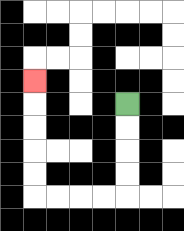{'start': '[5, 4]', 'end': '[1, 3]', 'path_directions': 'D,D,D,D,L,L,L,L,U,U,U,U,U', 'path_coordinates': '[[5, 4], [5, 5], [5, 6], [5, 7], [5, 8], [4, 8], [3, 8], [2, 8], [1, 8], [1, 7], [1, 6], [1, 5], [1, 4], [1, 3]]'}